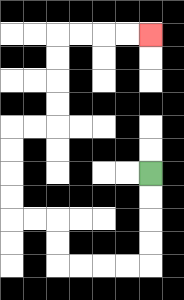{'start': '[6, 7]', 'end': '[6, 1]', 'path_directions': 'D,D,D,D,L,L,L,L,U,U,L,L,U,U,U,U,R,R,U,U,U,U,R,R,R,R', 'path_coordinates': '[[6, 7], [6, 8], [6, 9], [6, 10], [6, 11], [5, 11], [4, 11], [3, 11], [2, 11], [2, 10], [2, 9], [1, 9], [0, 9], [0, 8], [0, 7], [0, 6], [0, 5], [1, 5], [2, 5], [2, 4], [2, 3], [2, 2], [2, 1], [3, 1], [4, 1], [5, 1], [6, 1]]'}